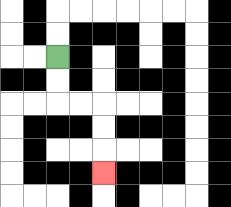{'start': '[2, 2]', 'end': '[4, 7]', 'path_directions': 'D,D,R,R,D,D,D', 'path_coordinates': '[[2, 2], [2, 3], [2, 4], [3, 4], [4, 4], [4, 5], [4, 6], [4, 7]]'}